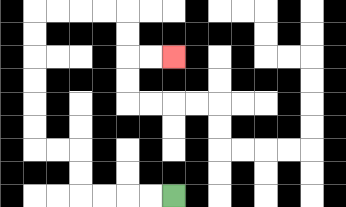{'start': '[7, 8]', 'end': '[7, 2]', 'path_directions': 'L,L,L,L,U,U,L,L,U,U,U,U,U,U,R,R,R,R,D,D,R,R', 'path_coordinates': '[[7, 8], [6, 8], [5, 8], [4, 8], [3, 8], [3, 7], [3, 6], [2, 6], [1, 6], [1, 5], [1, 4], [1, 3], [1, 2], [1, 1], [1, 0], [2, 0], [3, 0], [4, 0], [5, 0], [5, 1], [5, 2], [6, 2], [7, 2]]'}